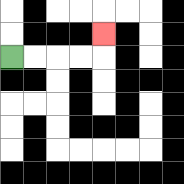{'start': '[0, 2]', 'end': '[4, 1]', 'path_directions': 'R,R,R,R,U', 'path_coordinates': '[[0, 2], [1, 2], [2, 2], [3, 2], [4, 2], [4, 1]]'}